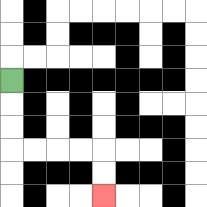{'start': '[0, 3]', 'end': '[4, 8]', 'path_directions': 'D,D,D,R,R,R,R,D,D', 'path_coordinates': '[[0, 3], [0, 4], [0, 5], [0, 6], [1, 6], [2, 6], [3, 6], [4, 6], [4, 7], [4, 8]]'}